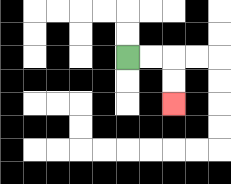{'start': '[5, 2]', 'end': '[7, 4]', 'path_directions': 'R,R,D,D', 'path_coordinates': '[[5, 2], [6, 2], [7, 2], [7, 3], [7, 4]]'}